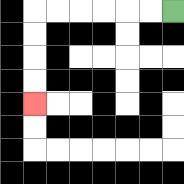{'start': '[7, 0]', 'end': '[1, 4]', 'path_directions': 'L,L,L,L,L,L,D,D,D,D', 'path_coordinates': '[[7, 0], [6, 0], [5, 0], [4, 0], [3, 0], [2, 0], [1, 0], [1, 1], [1, 2], [1, 3], [1, 4]]'}